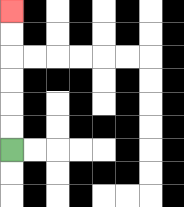{'start': '[0, 6]', 'end': '[0, 0]', 'path_directions': 'U,U,U,U,U,U', 'path_coordinates': '[[0, 6], [0, 5], [0, 4], [0, 3], [0, 2], [0, 1], [0, 0]]'}